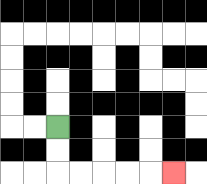{'start': '[2, 5]', 'end': '[7, 7]', 'path_directions': 'D,D,R,R,R,R,R', 'path_coordinates': '[[2, 5], [2, 6], [2, 7], [3, 7], [4, 7], [5, 7], [6, 7], [7, 7]]'}